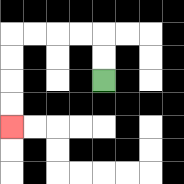{'start': '[4, 3]', 'end': '[0, 5]', 'path_directions': 'U,U,L,L,L,L,D,D,D,D', 'path_coordinates': '[[4, 3], [4, 2], [4, 1], [3, 1], [2, 1], [1, 1], [0, 1], [0, 2], [0, 3], [0, 4], [0, 5]]'}